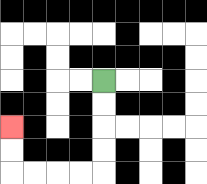{'start': '[4, 3]', 'end': '[0, 5]', 'path_directions': 'D,D,D,D,L,L,L,L,U,U', 'path_coordinates': '[[4, 3], [4, 4], [4, 5], [4, 6], [4, 7], [3, 7], [2, 7], [1, 7], [0, 7], [0, 6], [0, 5]]'}